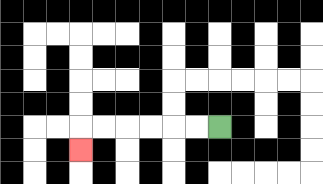{'start': '[9, 5]', 'end': '[3, 6]', 'path_directions': 'L,L,L,L,L,L,D', 'path_coordinates': '[[9, 5], [8, 5], [7, 5], [6, 5], [5, 5], [4, 5], [3, 5], [3, 6]]'}